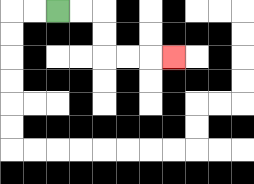{'start': '[2, 0]', 'end': '[7, 2]', 'path_directions': 'R,R,D,D,R,R,R', 'path_coordinates': '[[2, 0], [3, 0], [4, 0], [4, 1], [4, 2], [5, 2], [6, 2], [7, 2]]'}